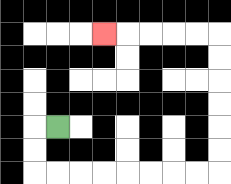{'start': '[2, 5]', 'end': '[4, 1]', 'path_directions': 'L,D,D,R,R,R,R,R,R,R,R,U,U,U,U,U,U,L,L,L,L,L', 'path_coordinates': '[[2, 5], [1, 5], [1, 6], [1, 7], [2, 7], [3, 7], [4, 7], [5, 7], [6, 7], [7, 7], [8, 7], [9, 7], [9, 6], [9, 5], [9, 4], [9, 3], [9, 2], [9, 1], [8, 1], [7, 1], [6, 1], [5, 1], [4, 1]]'}